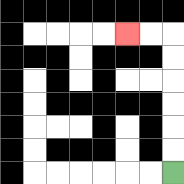{'start': '[7, 7]', 'end': '[5, 1]', 'path_directions': 'U,U,U,U,U,U,L,L', 'path_coordinates': '[[7, 7], [7, 6], [7, 5], [7, 4], [7, 3], [7, 2], [7, 1], [6, 1], [5, 1]]'}